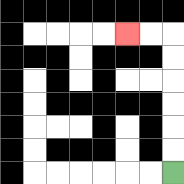{'start': '[7, 7]', 'end': '[5, 1]', 'path_directions': 'U,U,U,U,U,U,L,L', 'path_coordinates': '[[7, 7], [7, 6], [7, 5], [7, 4], [7, 3], [7, 2], [7, 1], [6, 1], [5, 1]]'}